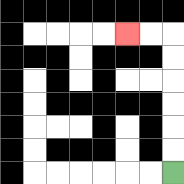{'start': '[7, 7]', 'end': '[5, 1]', 'path_directions': 'U,U,U,U,U,U,L,L', 'path_coordinates': '[[7, 7], [7, 6], [7, 5], [7, 4], [7, 3], [7, 2], [7, 1], [6, 1], [5, 1]]'}